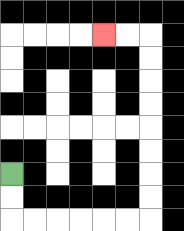{'start': '[0, 7]', 'end': '[4, 1]', 'path_directions': 'D,D,R,R,R,R,R,R,U,U,U,U,U,U,U,U,L,L', 'path_coordinates': '[[0, 7], [0, 8], [0, 9], [1, 9], [2, 9], [3, 9], [4, 9], [5, 9], [6, 9], [6, 8], [6, 7], [6, 6], [6, 5], [6, 4], [6, 3], [6, 2], [6, 1], [5, 1], [4, 1]]'}